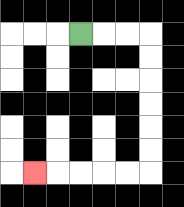{'start': '[3, 1]', 'end': '[1, 7]', 'path_directions': 'R,R,R,D,D,D,D,D,D,L,L,L,L,L', 'path_coordinates': '[[3, 1], [4, 1], [5, 1], [6, 1], [6, 2], [6, 3], [6, 4], [6, 5], [6, 6], [6, 7], [5, 7], [4, 7], [3, 7], [2, 7], [1, 7]]'}